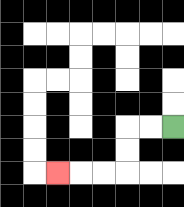{'start': '[7, 5]', 'end': '[2, 7]', 'path_directions': 'L,L,D,D,L,L,L', 'path_coordinates': '[[7, 5], [6, 5], [5, 5], [5, 6], [5, 7], [4, 7], [3, 7], [2, 7]]'}